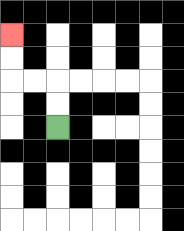{'start': '[2, 5]', 'end': '[0, 1]', 'path_directions': 'U,U,L,L,U,U', 'path_coordinates': '[[2, 5], [2, 4], [2, 3], [1, 3], [0, 3], [0, 2], [0, 1]]'}